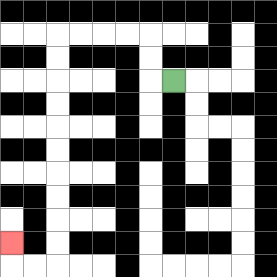{'start': '[7, 3]', 'end': '[0, 10]', 'path_directions': 'L,U,U,L,L,L,L,D,D,D,D,D,D,D,D,D,D,L,L,U', 'path_coordinates': '[[7, 3], [6, 3], [6, 2], [6, 1], [5, 1], [4, 1], [3, 1], [2, 1], [2, 2], [2, 3], [2, 4], [2, 5], [2, 6], [2, 7], [2, 8], [2, 9], [2, 10], [2, 11], [1, 11], [0, 11], [0, 10]]'}